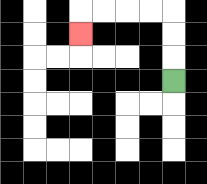{'start': '[7, 3]', 'end': '[3, 1]', 'path_directions': 'U,U,U,L,L,L,L,D', 'path_coordinates': '[[7, 3], [7, 2], [7, 1], [7, 0], [6, 0], [5, 0], [4, 0], [3, 0], [3, 1]]'}